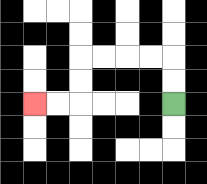{'start': '[7, 4]', 'end': '[1, 4]', 'path_directions': 'U,U,L,L,L,L,D,D,L,L', 'path_coordinates': '[[7, 4], [7, 3], [7, 2], [6, 2], [5, 2], [4, 2], [3, 2], [3, 3], [3, 4], [2, 4], [1, 4]]'}